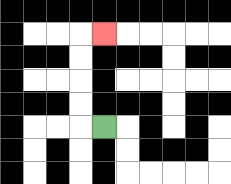{'start': '[4, 5]', 'end': '[4, 1]', 'path_directions': 'L,U,U,U,U,R', 'path_coordinates': '[[4, 5], [3, 5], [3, 4], [3, 3], [3, 2], [3, 1], [4, 1]]'}